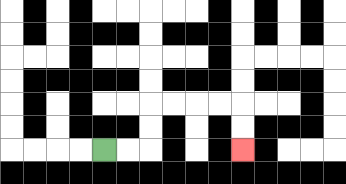{'start': '[4, 6]', 'end': '[10, 6]', 'path_directions': 'R,R,U,U,R,R,R,R,D,D', 'path_coordinates': '[[4, 6], [5, 6], [6, 6], [6, 5], [6, 4], [7, 4], [8, 4], [9, 4], [10, 4], [10, 5], [10, 6]]'}